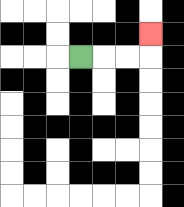{'start': '[3, 2]', 'end': '[6, 1]', 'path_directions': 'R,R,R,U', 'path_coordinates': '[[3, 2], [4, 2], [5, 2], [6, 2], [6, 1]]'}